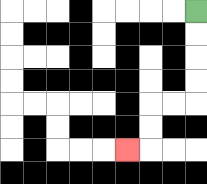{'start': '[8, 0]', 'end': '[5, 6]', 'path_directions': 'D,D,D,D,L,L,D,D,L', 'path_coordinates': '[[8, 0], [8, 1], [8, 2], [8, 3], [8, 4], [7, 4], [6, 4], [6, 5], [6, 6], [5, 6]]'}